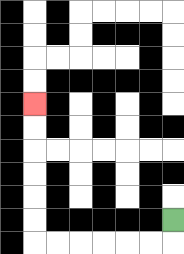{'start': '[7, 9]', 'end': '[1, 4]', 'path_directions': 'D,L,L,L,L,L,L,U,U,U,U,U,U', 'path_coordinates': '[[7, 9], [7, 10], [6, 10], [5, 10], [4, 10], [3, 10], [2, 10], [1, 10], [1, 9], [1, 8], [1, 7], [1, 6], [1, 5], [1, 4]]'}